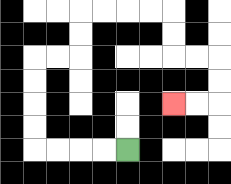{'start': '[5, 6]', 'end': '[7, 4]', 'path_directions': 'L,L,L,L,U,U,U,U,R,R,U,U,R,R,R,R,D,D,R,R,D,D,L,L', 'path_coordinates': '[[5, 6], [4, 6], [3, 6], [2, 6], [1, 6], [1, 5], [1, 4], [1, 3], [1, 2], [2, 2], [3, 2], [3, 1], [3, 0], [4, 0], [5, 0], [6, 0], [7, 0], [7, 1], [7, 2], [8, 2], [9, 2], [9, 3], [9, 4], [8, 4], [7, 4]]'}